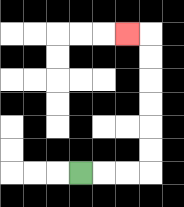{'start': '[3, 7]', 'end': '[5, 1]', 'path_directions': 'R,R,R,U,U,U,U,U,U,L', 'path_coordinates': '[[3, 7], [4, 7], [5, 7], [6, 7], [6, 6], [6, 5], [6, 4], [6, 3], [6, 2], [6, 1], [5, 1]]'}